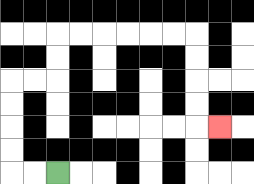{'start': '[2, 7]', 'end': '[9, 5]', 'path_directions': 'L,L,U,U,U,U,R,R,U,U,R,R,R,R,R,R,D,D,D,D,R', 'path_coordinates': '[[2, 7], [1, 7], [0, 7], [0, 6], [0, 5], [0, 4], [0, 3], [1, 3], [2, 3], [2, 2], [2, 1], [3, 1], [4, 1], [5, 1], [6, 1], [7, 1], [8, 1], [8, 2], [8, 3], [8, 4], [8, 5], [9, 5]]'}